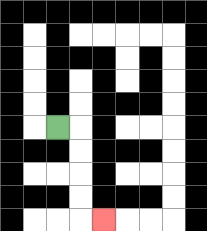{'start': '[2, 5]', 'end': '[4, 9]', 'path_directions': 'R,D,D,D,D,R', 'path_coordinates': '[[2, 5], [3, 5], [3, 6], [3, 7], [3, 8], [3, 9], [4, 9]]'}